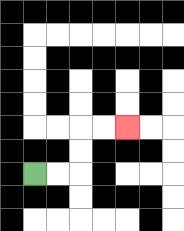{'start': '[1, 7]', 'end': '[5, 5]', 'path_directions': 'R,R,U,U,R,R', 'path_coordinates': '[[1, 7], [2, 7], [3, 7], [3, 6], [3, 5], [4, 5], [5, 5]]'}